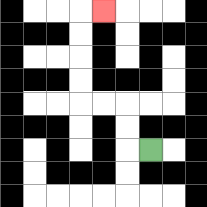{'start': '[6, 6]', 'end': '[4, 0]', 'path_directions': 'L,U,U,L,L,U,U,U,U,R', 'path_coordinates': '[[6, 6], [5, 6], [5, 5], [5, 4], [4, 4], [3, 4], [3, 3], [3, 2], [3, 1], [3, 0], [4, 0]]'}